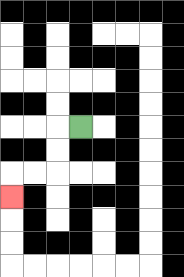{'start': '[3, 5]', 'end': '[0, 8]', 'path_directions': 'L,D,D,L,L,D', 'path_coordinates': '[[3, 5], [2, 5], [2, 6], [2, 7], [1, 7], [0, 7], [0, 8]]'}